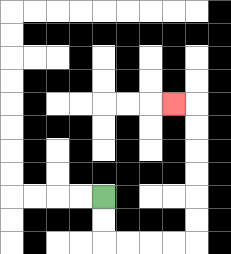{'start': '[4, 8]', 'end': '[7, 4]', 'path_directions': 'D,D,R,R,R,R,U,U,U,U,U,U,L', 'path_coordinates': '[[4, 8], [4, 9], [4, 10], [5, 10], [6, 10], [7, 10], [8, 10], [8, 9], [8, 8], [8, 7], [8, 6], [8, 5], [8, 4], [7, 4]]'}